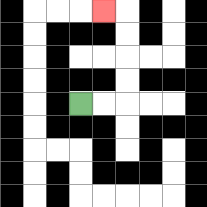{'start': '[3, 4]', 'end': '[4, 0]', 'path_directions': 'R,R,U,U,U,U,L', 'path_coordinates': '[[3, 4], [4, 4], [5, 4], [5, 3], [5, 2], [5, 1], [5, 0], [4, 0]]'}